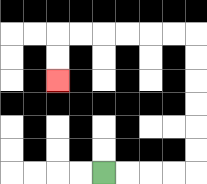{'start': '[4, 7]', 'end': '[2, 3]', 'path_directions': 'R,R,R,R,U,U,U,U,U,U,L,L,L,L,L,L,D,D', 'path_coordinates': '[[4, 7], [5, 7], [6, 7], [7, 7], [8, 7], [8, 6], [8, 5], [8, 4], [8, 3], [8, 2], [8, 1], [7, 1], [6, 1], [5, 1], [4, 1], [3, 1], [2, 1], [2, 2], [2, 3]]'}